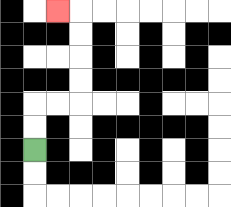{'start': '[1, 6]', 'end': '[2, 0]', 'path_directions': 'U,U,R,R,U,U,U,U,L', 'path_coordinates': '[[1, 6], [1, 5], [1, 4], [2, 4], [3, 4], [3, 3], [3, 2], [3, 1], [3, 0], [2, 0]]'}